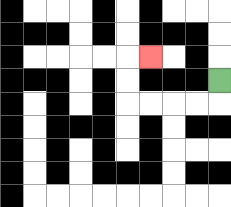{'start': '[9, 3]', 'end': '[6, 2]', 'path_directions': 'D,L,L,L,L,U,U,R', 'path_coordinates': '[[9, 3], [9, 4], [8, 4], [7, 4], [6, 4], [5, 4], [5, 3], [5, 2], [6, 2]]'}